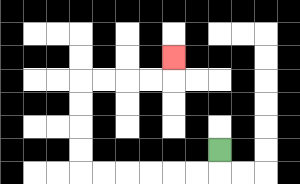{'start': '[9, 6]', 'end': '[7, 2]', 'path_directions': 'D,L,L,L,L,L,L,U,U,U,U,R,R,R,R,U', 'path_coordinates': '[[9, 6], [9, 7], [8, 7], [7, 7], [6, 7], [5, 7], [4, 7], [3, 7], [3, 6], [3, 5], [3, 4], [3, 3], [4, 3], [5, 3], [6, 3], [7, 3], [7, 2]]'}